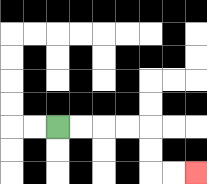{'start': '[2, 5]', 'end': '[8, 7]', 'path_directions': 'R,R,R,R,D,D,R,R', 'path_coordinates': '[[2, 5], [3, 5], [4, 5], [5, 5], [6, 5], [6, 6], [6, 7], [7, 7], [8, 7]]'}